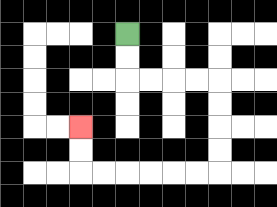{'start': '[5, 1]', 'end': '[3, 5]', 'path_directions': 'D,D,R,R,R,R,D,D,D,D,L,L,L,L,L,L,U,U', 'path_coordinates': '[[5, 1], [5, 2], [5, 3], [6, 3], [7, 3], [8, 3], [9, 3], [9, 4], [9, 5], [9, 6], [9, 7], [8, 7], [7, 7], [6, 7], [5, 7], [4, 7], [3, 7], [3, 6], [3, 5]]'}